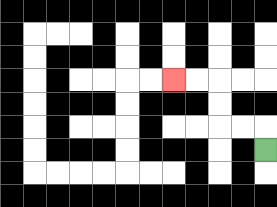{'start': '[11, 6]', 'end': '[7, 3]', 'path_directions': 'U,L,L,U,U,L,L', 'path_coordinates': '[[11, 6], [11, 5], [10, 5], [9, 5], [9, 4], [9, 3], [8, 3], [7, 3]]'}